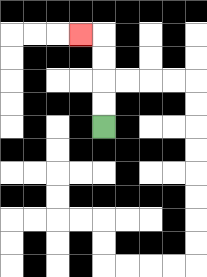{'start': '[4, 5]', 'end': '[3, 1]', 'path_directions': 'U,U,U,U,L', 'path_coordinates': '[[4, 5], [4, 4], [4, 3], [4, 2], [4, 1], [3, 1]]'}